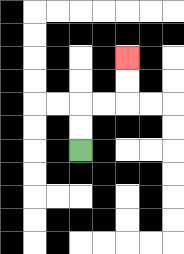{'start': '[3, 6]', 'end': '[5, 2]', 'path_directions': 'U,U,R,R,U,U', 'path_coordinates': '[[3, 6], [3, 5], [3, 4], [4, 4], [5, 4], [5, 3], [5, 2]]'}